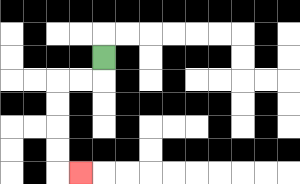{'start': '[4, 2]', 'end': '[3, 7]', 'path_directions': 'D,L,L,D,D,D,D,R', 'path_coordinates': '[[4, 2], [4, 3], [3, 3], [2, 3], [2, 4], [2, 5], [2, 6], [2, 7], [3, 7]]'}